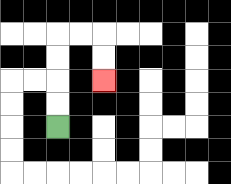{'start': '[2, 5]', 'end': '[4, 3]', 'path_directions': 'U,U,U,U,R,R,D,D', 'path_coordinates': '[[2, 5], [2, 4], [2, 3], [2, 2], [2, 1], [3, 1], [4, 1], [4, 2], [4, 3]]'}